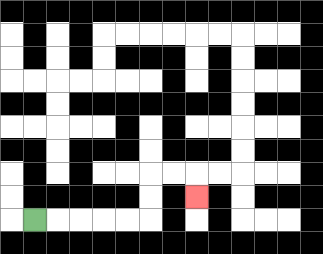{'start': '[1, 9]', 'end': '[8, 8]', 'path_directions': 'R,R,R,R,R,U,U,R,R,D', 'path_coordinates': '[[1, 9], [2, 9], [3, 9], [4, 9], [5, 9], [6, 9], [6, 8], [6, 7], [7, 7], [8, 7], [8, 8]]'}